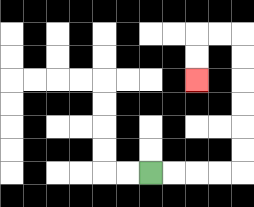{'start': '[6, 7]', 'end': '[8, 3]', 'path_directions': 'R,R,R,R,U,U,U,U,U,U,L,L,D,D', 'path_coordinates': '[[6, 7], [7, 7], [8, 7], [9, 7], [10, 7], [10, 6], [10, 5], [10, 4], [10, 3], [10, 2], [10, 1], [9, 1], [8, 1], [8, 2], [8, 3]]'}